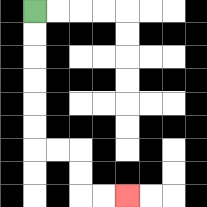{'start': '[1, 0]', 'end': '[5, 8]', 'path_directions': 'D,D,D,D,D,D,R,R,D,D,R,R', 'path_coordinates': '[[1, 0], [1, 1], [1, 2], [1, 3], [1, 4], [1, 5], [1, 6], [2, 6], [3, 6], [3, 7], [3, 8], [4, 8], [5, 8]]'}